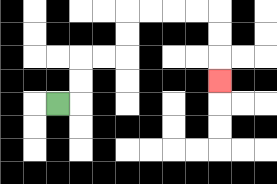{'start': '[2, 4]', 'end': '[9, 3]', 'path_directions': 'R,U,U,R,R,U,U,R,R,R,R,D,D,D', 'path_coordinates': '[[2, 4], [3, 4], [3, 3], [3, 2], [4, 2], [5, 2], [5, 1], [5, 0], [6, 0], [7, 0], [8, 0], [9, 0], [9, 1], [9, 2], [9, 3]]'}